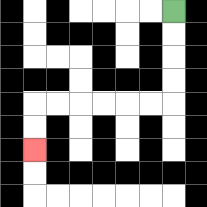{'start': '[7, 0]', 'end': '[1, 6]', 'path_directions': 'D,D,D,D,L,L,L,L,L,L,D,D', 'path_coordinates': '[[7, 0], [7, 1], [7, 2], [7, 3], [7, 4], [6, 4], [5, 4], [4, 4], [3, 4], [2, 4], [1, 4], [1, 5], [1, 6]]'}